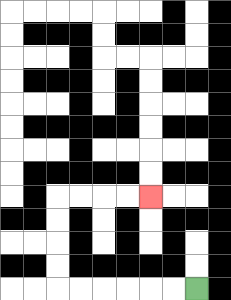{'start': '[8, 12]', 'end': '[6, 8]', 'path_directions': 'L,L,L,L,L,L,U,U,U,U,R,R,R,R', 'path_coordinates': '[[8, 12], [7, 12], [6, 12], [5, 12], [4, 12], [3, 12], [2, 12], [2, 11], [2, 10], [2, 9], [2, 8], [3, 8], [4, 8], [5, 8], [6, 8]]'}